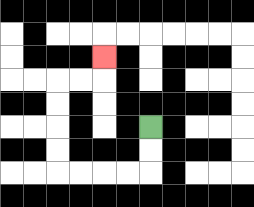{'start': '[6, 5]', 'end': '[4, 2]', 'path_directions': 'D,D,L,L,L,L,U,U,U,U,R,R,U', 'path_coordinates': '[[6, 5], [6, 6], [6, 7], [5, 7], [4, 7], [3, 7], [2, 7], [2, 6], [2, 5], [2, 4], [2, 3], [3, 3], [4, 3], [4, 2]]'}